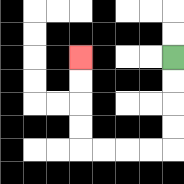{'start': '[7, 2]', 'end': '[3, 2]', 'path_directions': 'D,D,D,D,L,L,L,L,U,U,U,U', 'path_coordinates': '[[7, 2], [7, 3], [7, 4], [7, 5], [7, 6], [6, 6], [5, 6], [4, 6], [3, 6], [3, 5], [3, 4], [3, 3], [3, 2]]'}